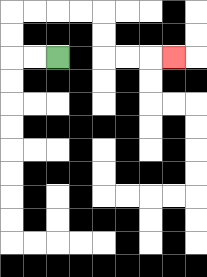{'start': '[2, 2]', 'end': '[7, 2]', 'path_directions': 'L,L,U,U,R,R,R,R,D,D,R,R,R', 'path_coordinates': '[[2, 2], [1, 2], [0, 2], [0, 1], [0, 0], [1, 0], [2, 0], [3, 0], [4, 0], [4, 1], [4, 2], [5, 2], [6, 2], [7, 2]]'}